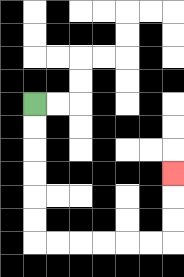{'start': '[1, 4]', 'end': '[7, 7]', 'path_directions': 'D,D,D,D,D,D,R,R,R,R,R,R,U,U,U', 'path_coordinates': '[[1, 4], [1, 5], [1, 6], [1, 7], [1, 8], [1, 9], [1, 10], [2, 10], [3, 10], [4, 10], [5, 10], [6, 10], [7, 10], [7, 9], [7, 8], [7, 7]]'}